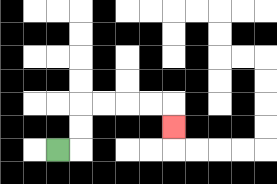{'start': '[2, 6]', 'end': '[7, 5]', 'path_directions': 'R,U,U,R,R,R,R,D', 'path_coordinates': '[[2, 6], [3, 6], [3, 5], [3, 4], [4, 4], [5, 4], [6, 4], [7, 4], [7, 5]]'}